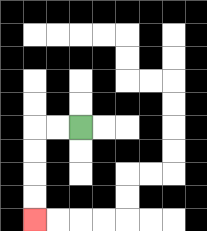{'start': '[3, 5]', 'end': '[1, 9]', 'path_directions': 'L,L,D,D,D,D', 'path_coordinates': '[[3, 5], [2, 5], [1, 5], [1, 6], [1, 7], [1, 8], [1, 9]]'}